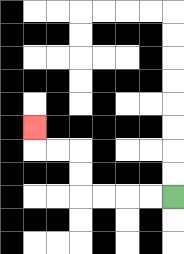{'start': '[7, 8]', 'end': '[1, 5]', 'path_directions': 'L,L,L,L,U,U,L,L,U', 'path_coordinates': '[[7, 8], [6, 8], [5, 8], [4, 8], [3, 8], [3, 7], [3, 6], [2, 6], [1, 6], [1, 5]]'}